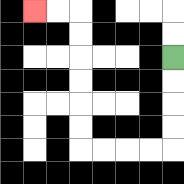{'start': '[7, 2]', 'end': '[1, 0]', 'path_directions': 'D,D,D,D,L,L,L,L,U,U,U,U,U,U,L,L', 'path_coordinates': '[[7, 2], [7, 3], [7, 4], [7, 5], [7, 6], [6, 6], [5, 6], [4, 6], [3, 6], [3, 5], [3, 4], [3, 3], [3, 2], [3, 1], [3, 0], [2, 0], [1, 0]]'}